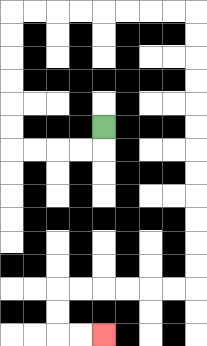{'start': '[4, 5]', 'end': '[4, 14]', 'path_directions': 'D,L,L,L,L,U,U,U,U,U,U,R,R,R,R,R,R,R,R,D,D,D,D,D,D,D,D,D,D,D,D,L,L,L,L,L,L,D,D,R,R', 'path_coordinates': '[[4, 5], [4, 6], [3, 6], [2, 6], [1, 6], [0, 6], [0, 5], [0, 4], [0, 3], [0, 2], [0, 1], [0, 0], [1, 0], [2, 0], [3, 0], [4, 0], [5, 0], [6, 0], [7, 0], [8, 0], [8, 1], [8, 2], [8, 3], [8, 4], [8, 5], [8, 6], [8, 7], [8, 8], [8, 9], [8, 10], [8, 11], [8, 12], [7, 12], [6, 12], [5, 12], [4, 12], [3, 12], [2, 12], [2, 13], [2, 14], [3, 14], [4, 14]]'}